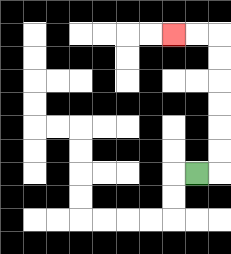{'start': '[8, 7]', 'end': '[7, 1]', 'path_directions': 'R,U,U,U,U,U,U,L,L', 'path_coordinates': '[[8, 7], [9, 7], [9, 6], [9, 5], [9, 4], [9, 3], [9, 2], [9, 1], [8, 1], [7, 1]]'}